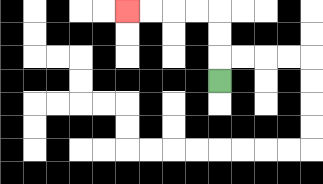{'start': '[9, 3]', 'end': '[5, 0]', 'path_directions': 'U,U,U,L,L,L,L', 'path_coordinates': '[[9, 3], [9, 2], [9, 1], [9, 0], [8, 0], [7, 0], [6, 0], [5, 0]]'}